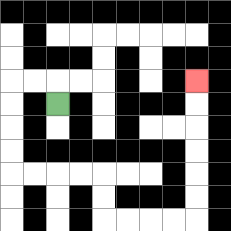{'start': '[2, 4]', 'end': '[8, 3]', 'path_directions': 'U,L,L,D,D,D,D,R,R,R,R,D,D,R,R,R,R,U,U,U,U,U,U', 'path_coordinates': '[[2, 4], [2, 3], [1, 3], [0, 3], [0, 4], [0, 5], [0, 6], [0, 7], [1, 7], [2, 7], [3, 7], [4, 7], [4, 8], [4, 9], [5, 9], [6, 9], [7, 9], [8, 9], [8, 8], [8, 7], [8, 6], [8, 5], [8, 4], [8, 3]]'}